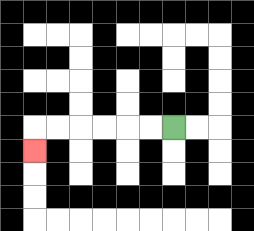{'start': '[7, 5]', 'end': '[1, 6]', 'path_directions': 'L,L,L,L,L,L,D', 'path_coordinates': '[[7, 5], [6, 5], [5, 5], [4, 5], [3, 5], [2, 5], [1, 5], [1, 6]]'}